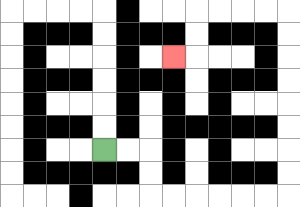{'start': '[4, 6]', 'end': '[7, 2]', 'path_directions': 'R,R,D,D,R,R,R,R,R,R,U,U,U,U,U,U,U,U,L,L,L,L,D,D,L', 'path_coordinates': '[[4, 6], [5, 6], [6, 6], [6, 7], [6, 8], [7, 8], [8, 8], [9, 8], [10, 8], [11, 8], [12, 8], [12, 7], [12, 6], [12, 5], [12, 4], [12, 3], [12, 2], [12, 1], [12, 0], [11, 0], [10, 0], [9, 0], [8, 0], [8, 1], [8, 2], [7, 2]]'}